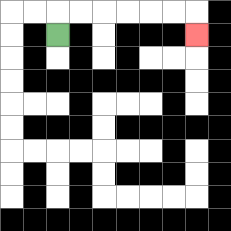{'start': '[2, 1]', 'end': '[8, 1]', 'path_directions': 'U,R,R,R,R,R,R,D', 'path_coordinates': '[[2, 1], [2, 0], [3, 0], [4, 0], [5, 0], [6, 0], [7, 0], [8, 0], [8, 1]]'}